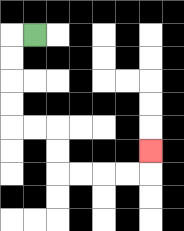{'start': '[1, 1]', 'end': '[6, 6]', 'path_directions': 'L,D,D,D,D,R,R,D,D,R,R,R,R,U', 'path_coordinates': '[[1, 1], [0, 1], [0, 2], [0, 3], [0, 4], [0, 5], [1, 5], [2, 5], [2, 6], [2, 7], [3, 7], [4, 7], [5, 7], [6, 7], [6, 6]]'}